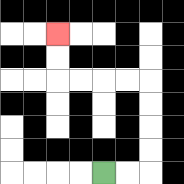{'start': '[4, 7]', 'end': '[2, 1]', 'path_directions': 'R,R,U,U,U,U,L,L,L,L,U,U', 'path_coordinates': '[[4, 7], [5, 7], [6, 7], [6, 6], [6, 5], [6, 4], [6, 3], [5, 3], [4, 3], [3, 3], [2, 3], [2, 2], [2, 1]]'}